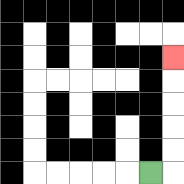{'start': '[6, 7]', 'end': '[7, 2]', 'path_directions': 'R,U,U,U,U,U', 'path_coordinates': '[[6, 7], [7, 7], [7, 6], [7, 5], [7, 4], [7, 3], [7, 2]]'}